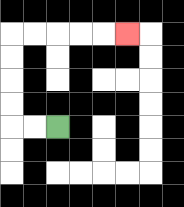{'start': '[2, 5]', 'end': '[5, 1]', 'path_directions': 'L,L,U,U,U,U,R,R,R,R,R', 'path_coordinates': '[[2, 5], [1, 5], [0, 5], [0, 4], [0, 3], [0, 2], [0, 1], [1, 1], [2, 1], [3, 1], [4, 1], [5, 1]]'}